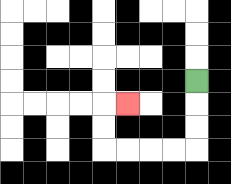{'start': '[8, 3]', 'end': '[5, 4]', 'path_directions': 'D,D,D,L,L,L,L,U,U,R', 'path_coordinates': '[[8, 3], [8, 4], [8, 5], [8, 6], [7, 6], [6, 6], [5, 6], [4, 6], [4, 5], [4, 4], [5, 4]]'}